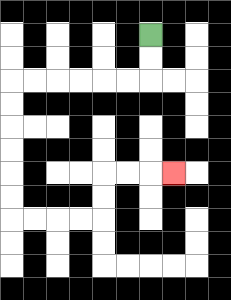{'start': '[6, 1]', 'end': '[7, 7]', 'path_directions': 'D,D,L,L,L,L,L,L,D,D,D,D,D,D,R,R,R,R,U,U,R,R,R', 'path_coordinates': '[[6, 1], [6, 2], [6, 3], [5, 3], [4, 3], [3, 3], [2, 3], [1, 3], [0, 3], [0, 4], [0, 5], [0, 6], [0, 7], [0, 8], [0, 9], [1, 9], [2, 9], [3, 9], [4, 9], [4, 8], [4, 7], [5, 7], [6, 7], [7, 7]]'}